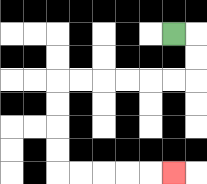{'start': '[7, 1]', 'end': '[7, 7]', 'path_directions': 'R,D,D,L,L,L,L,L,L,D,D,D,D,R,R,R,R,R', 'path_coordinates': '[[7, 1], [8, 1], [8, 2], [8, 3], [7, 3], [6, 3], [5, 3], [4, 3], [3, 3], [2, 3], [2, 4], [2, 5], [2, 6], [2, 7], [3, 7], [4, 7], [5, 7], [6, 7], [7, 7]]'}